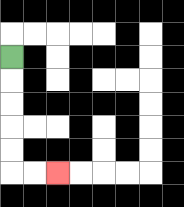{'start': '[0, 2]', 'end': '[2, 7]', 'path_directions': 'D,D,D,D,D,R,R', 'path_coordinates': '[[0, 2], [0, 3], [0, 4], [0, 5], [0, 6], [0, 7], [1, 7], [2, 7]]'}